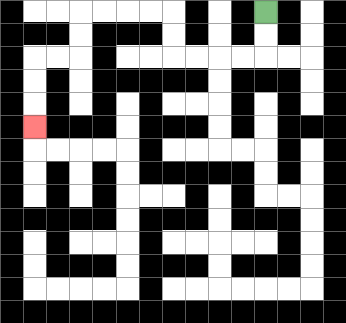{'start': '[11, 0]', 'end': '[1, 5]', 'path_directions': 'D,D,L,L,L,L,U,U,L,L,L,L,D,D,L,L,D,D,D', 'path_coordinates': '[[11, 0], [11, 1], [11, 2], [10, 2], [9, 2], [8, 2], [7, 2], [7, 1], [7, 0], [6, 0], [5, 0], [4, 0], [3, 0], [3, 1], [3, 2], [2, 2], [1, 2], [1, 3], [1, 4], [1, 5]]'}